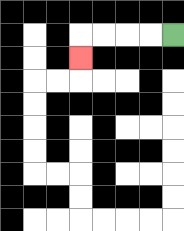{'start': '[7, 1]', 'end': '[3, 2]', 'path_directions': 'L,L,L,L,D', 'path_coordinates': '[[7, 1], [6, 1], [5, 1], [4, 1], [3, 1], [3, 2]]'}